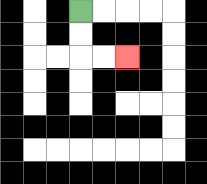{'start': '[3, 0]', 'end': '[5, 2]', 'path_directions': 'D,D,R,R', 'path_coordinates': '[[3, 0], [3, 1], [3, 2], [4, 2], [5, 2]]'}